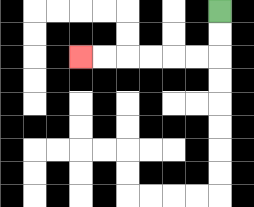{'start': '[9, 0]', 'end': '[3, 2]', 'path_directions': 'D,D,L,L,L,L,L,L', 'path_coordinates': '[[9, 0], [9, 1], [9, 2], [8, 2], [7, 2], [6, 2], [5, 2], [4, 2], [3, 2]]'}